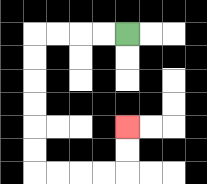{'start': '[5, 1]', 'end': '[5, 5]', 'path_directions': 'L,L,L,L,D,D,D,D,D,D,R,R,R,R,U,U', 'path_coordinates': '[[5, 1], [4, 1], [3, 1], [2, 1], [1, 1], [1, 2], [1, 3], [1, 4], [1, 5], [1, 6], [1, 7], [2, 7], [3, 7], [4, 7], [5, 7], [5, 6], [5, 5]]'}